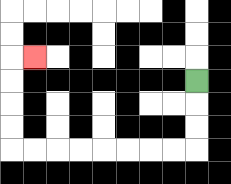{'start': '[8, 3]', 'end': '[1, 2]', 'path_directions': 'D,D,D,L,L,L,L,L,L,L,L,U,U,U,U,R', 'path_coordinates': '[[8, 3], [8, 4], [8, 5], [8, 6], [7, 6], [6, 6], [5, 6], [4, 6], [3, 6], [2, 6], [1, 6], [0, 6], [0, 5], [0, 4], [0, 3], [0, 2], [1, 2]]'}